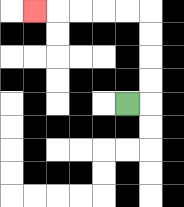{'start': '[5, 4]', 'end': '[1, 0]', 'path_directions': 'R,U,U,U,U,L,L,L,L,L', 'path_coordinates': '[[5, 4], [6, 4], [6, 3], [6, 2], [6, 1], [6, 0], [5, 0], [4, 0], [3, 0], [2, 0], [1, 0]]'}